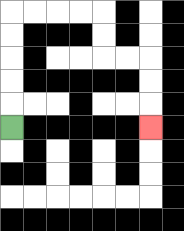{'start': '[0, 5]', 'end': '[6, 5]', 'path_directions': 'U,U,U,U,U,R,R,R,R,D,D,R,R,D,D,D', 'path_coordinates': '[[0, 5], [0, 4], [0, 3], [0, 2], [0, 1], [0, 0], [1, 0], [2, 0], [3, 0], [4, 0], [4, 1], [4, 2], [5, 2], [6, 2], [6, 3], [6, 4], [6, 5]]'}